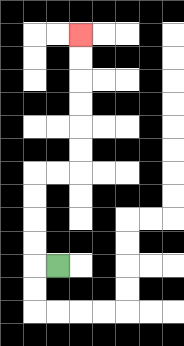{'start': '[2, 11]', 'end': '[3, 1]', 'path_directions': 'L,U,U,U,U,R,R,U,U,U,U,U,U', 'path_coordinates': '[[2, 11], [1, 11], [1, 10], [1, 9], [1, 8], [1, 7], [2, 7], [3, 7], [3, 6], [3, 5], [3, 4], [3, 3], [3, 2], [3, 1]]'}